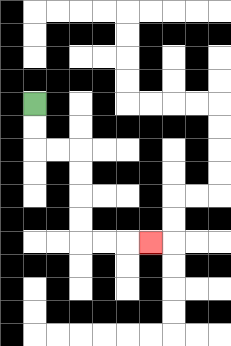{'start': '[1, 4]', 'end': '[6, 10]', 'path_directions': 'D,D,R,R,D,D,D,D,R,R,R', 'path_coordinates': '[[1, 4], [1, 5], [1, 6], [2, 6], [3, 6], [3, 7], [3, 8], [3, 9], [3, 10], [4, 10], [5, 10], [6, 10]]'}